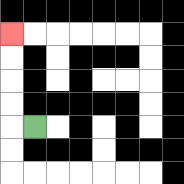{'start': '[1, 5]', 'end': '[0, 1]', 'path_directions': 'L,U,U,U,U', 'path_coordinates': '[[1, 5], [0, 5], [0, 4], [0, 3], [0, 2], [0, 1]]'}